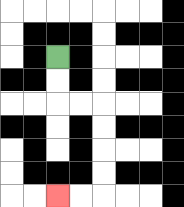{'start': '[2, 2]', 'end': '[2, 8]', 'path_directions': 'D,D,R,R,D,D,D,D,L,L', 'path_coordinates': '[[2, 2], [2, 3], [2, 4], [3, 4], [4, 4], [4, 5], [4, 6], [4, 7], [4, 8], [3, 8], [2, 8]]'}